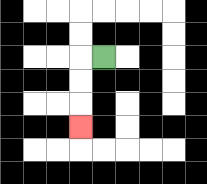{'start': '[4, 2]', 'end': '[3, 5]', 'path_directions': 'L,D,D,D', 'path_coordinates': '[[4, 2], [3, 2], [3, 3], [3, 4], [3, 5]]'}